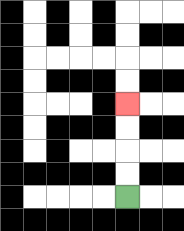{'start': '[5, 8]', 'end': '[5, 4]', 'path_directions': 'U,U,U,U', 'path_coordinates': '[[5, 8], [5, 7], [5, 6], [5, 5], [5, 4]]'}